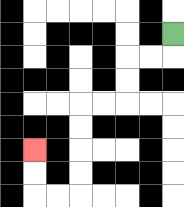{'start': '[7, 1]', 'end': '[1, 6]', 'path_directions': 'D,L,L,D,D,L,L,D,D,D,D,L,L,U,U', 'path_coordinates': '[[7, 1], [7, 2], [6, 2], [5, 2], [5, 3], [5, 4], [4, 4], [3, 4], [3, 5], [3, 6], [3, 7], [3, 8], [2, 8], [1, 8], [1, 7], [1, 6]]'}